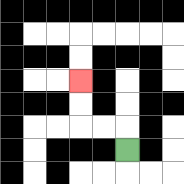{'start': '[5, 6]', 'end': '[3, 3]', 'path_directions': 'U,L,L,U,U', 'path_coordinates': '[[5, 6], [5, 5], [4, 5], [3, 5], [3, 4], [3, 3]]'}